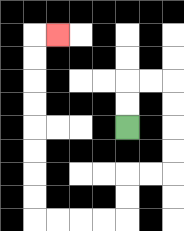{'start': '[5, 5]', 'end': '[2, 1]', 'path_directions': 'U,U,R,R,D,D,D,D,L,L,D,D,L,L,L,L,U,U,U,U,U,U,U,U,R', 'path_coordinates': '[[5, 5], [5, 4], [5, 3], [6, 3], [7, 3], [7, 4], [7, 5], [7, 6], [7, 7], [6, 7], [5, 7], [5, 8], [5, 9], [4, 9], [3, 9], [2, 9], [1, 9], [1, 8], [1, 7], [1, 6], [1, 5], [1, 4], [1, 3], [1, 2], [1, 1], [2, 1]]'}